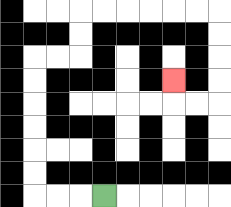{'start': '[4, 8]', 'end': '[7, 3]', 'path_directions': 'L,L,L,U,U,U,U,U,U,R,R,U,U,R,R,R,R,R,R,D,D,D,D,L,L,U', 'path_coordinates': '[[4, 8], [3, 8], [2, 8], [1, 8], [1, 7], [1, 6], [1, 5], [1, 4], [1, 3], [1, 2], [2, 2], [3, 2], [3, 1], [3, 0], [4, 0], [5, 0], [6, 0], [7, 0], [8, 0], [9, 0], [9, 1], [9, 2], [9, 3], [9, 4], [8, 4], [7, 4], [7, 3]]'}